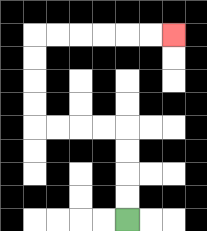{'start': '[5, 9]', 'end': '[7, 1]', 'path_directions': 'U,U,U,U,L,L,L,L,U,U,U,U,R,R,R,R,R,R', 'path_coordinates': '[[5, 9], [5, 8], [5, 7], [5, 6], [5, 5], [4, 5], [3, 5], [2, 5], [1, 5], [1, 4], [1, 3], [1, 2], [1, 1], [2, 1], [3, 1], [4, 1], [5, 1], [6, 1], [7, 1]]'}